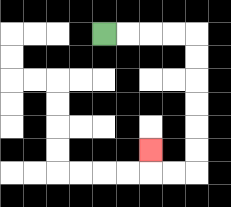{'start': '[4, 1]', 'end': '[6, 6]', 'path_directions': 'R,R,R,R,D,D,D,D,D,D,L,L,U', 'path_coordinates': '[[4, 1], [5, 1], [6, 1], [7, 1], [8, 1], [8, 2], [8, 3], [8, 4], [8, 5], [8, 6], [8, 7], [7, 7], [6, 7], [6, 6]]'}